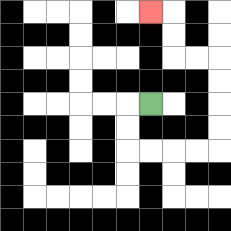{'start': '[6, 4]', 'end': '[6, 0]', 'path_directions': 'L,D,D,R,R,R,R,U,U,U,U,L,L,U,U,L', 'path_coordinates': '[[6, 4], [5, 4], [5, 5], [5, 6], [6, 6], [7, 6], [8, 6], [9, 6], [9, 5], [9, 4], [9, 3], [9, 2], [8, 2], [7, 2], [7, 1], [7, 0], [6, 0]]'}